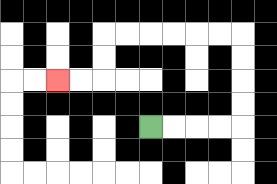{'start': '[6, 5]', 'end': '[2, 3]', 'path_directions': 'R,R,R,R,U,U,U,U,L,L,L,L,L,L,D,D,L,L', 'path_coordinates': '[[6, 5], [7, 5], [8, 5], [9, 5], [10, 5], [10, 4], [10, 3], [10, 2], [10, 1], [9, 1], [8, 1], [7, 1], [6, 1], [5, 1], [4, 1], [4, 2], [4, 3], [3, 3], [2, 3]]'}